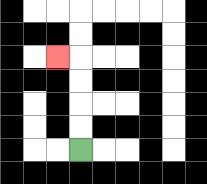{'start': '[3, 6]', 'end': '[2, 2]', 'path_directions': 'U,U,U,U,L', 'path_coordinates': '[[3, 6], [3, 5], [3, 4], [3, 3], [3, 2], [2, 2]]'}